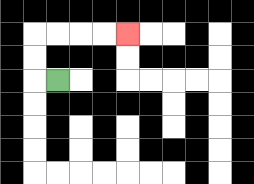{'start': '[2, 3]', 'end': '[5, 1]', 'path_directions': 'L,U,U,R,R,R,R', 'path_coordinates': '[[2, 3], [1, 3], [1, 2], [1, 1], [2, 1], [3, 1], [4, 1], [5, 1]]'}